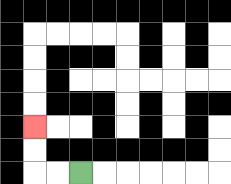{'start': '[3, 7]', 'end': '[1, 5]', 'path_directions': 'L,L,U,U', 'path_coordinates': '[[3, 7], [2, 7], [1, 7], [1, 6], [1, 5]]'}